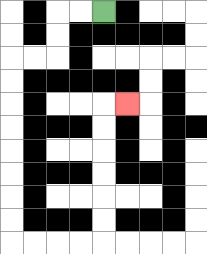{'start': '[4, 0]', 'end': '[5, 4]', 'path_directions': 'L,L,D,D,L,L,D,D,D,D,D,D,D,D,R,R,R,R,U,U,U,U,U,U,R', 'path_coordinates': '[[4, 0], [3, 0], [2, 0], [2, 1], [2, 2], [1, 2], [0, 2], [0, 3], [0, 4], [0, 5], [0, 6], [0, 7], [0, 8], [0, 9], [0, 10], [1, 10], [2, 10], [3, 10], [4, 10], [4, 9], [4, 8], [4, 7], [4, 6], [4, 5], [4, 4], [5, 4]]'}